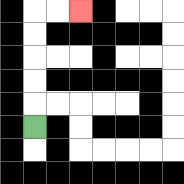{'start': '[1, 5]', 'end': '[3, 0]', 'path_directions': 'U,U,U,U,U,R,R', 'path_coordinates': '[[1, 5], [1, 4], [1, 3], [1, 2], [1, 1], [1, 0], [2, 0], [3, 0]]'}